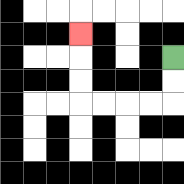{'start': '[7, 2]', 'end': '[3, 1]', 'path_directions': 'D,D,L,L,L,L,U,U,U', 'path_coordinates': '[[7, 2], [7, 3], [7, 4], [6, 4], [5, 4], [4, 4], [3, 4], [3, 3], [3, 2], [3, 1]]'}